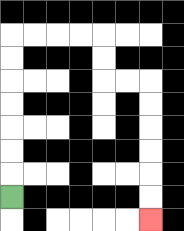{'start': '[0, 8]', 'end': '[6, 9]', 'path_directions': 'U,U,U,U,U,U,U,R,R,R,R,D,D,R,R,D,D,D,D,D,D', 'path_coordinates': '[[0, 8], [0, 7], [0, 6], [0, 5], [0, 4], [0, 3], [0, 2], [0, 1], [1, 1], [2, 1], [3, 1], [4, 1], [4, 2], [4, 3], [5, 3], [6, 3], [6, 4], [6, 5], [6, 6], [6, 7], [6, 8], [6, 9]]'}